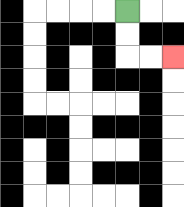{'start': '[5, 0]', 'end': '[7, 2]', 'path_directions': 'D,D,R,R', 'path_coordinates': '[[5, 0], [5, 1], [5, 2], [6, 2], [7, 2]]'}